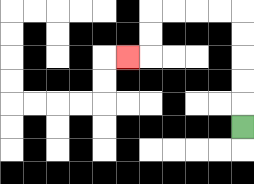{'start': '[10, 5]', 'end': '[5, 2]', 'path_directions': 'U,U,U,U,U,L,L,L,L,D,D,L', 'path_coordinates': '[[10, 5], [10, 4], [10, 3], [10, 2], [10, 1], [10, 0], [9, 0], [8, 0], [7, 0], [6, 0], [6, 1], [6, 2], [5, 2]]'}